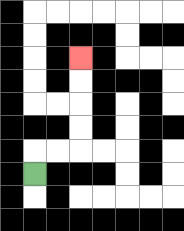{'start': '[1, 7]', 'end': '[3, 2]', 'path_directions': 'U,R,R,U,U,U,U', 'path_coordinates': '[[1, 7], [1, 6], [2, 6], [3, 6], [3, 5], [3, 4], [3, 3], [3, 2]]'}